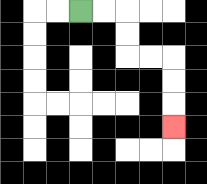{'start': '[3, 0]', 'end': '[7, 5]', 'path_directions': 'R,R,D,D,R,R,D,D,D', 'path_coordinates': '[[3, 0], [4, 0], [5, 0], [5, 1], [5, 2], [6, 2], [7, 2], [7, 3], [7, 4], [7, 5]]'}